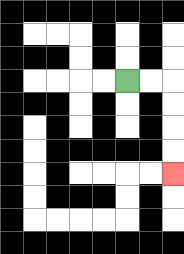{'start': '[5, 3]', 'end': '[7, 7]', 'path_directions': 'R,R,D,D,D,D', 'path_coordinates': '[[5, 3], [6, 3], [7, 3], [7, 4], [7, 5], [7, 6], [7, 7]]'}